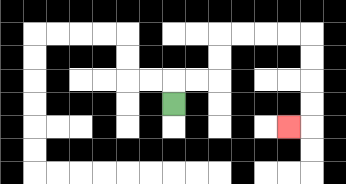{'start': '[7, 4]', 'end': '[12, 5]', 'path_directions': 'U,R,R,U,U,R,R,R,R,D,D,D,D,L', 'path_coordinates': '[[7, 4], [7, 3], [8, 3], [9, 3], [9, 2], [9, 1], [10, 1], [11, 1], [12, 1], [13, 1], [13, 2], [13, 3], [13, 4], [13, 5], [12, 5]]'}